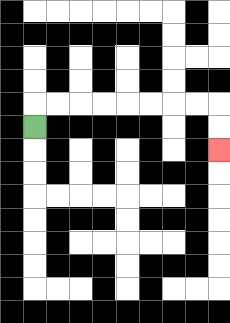{'start': '[1, 5]', 'end': '[9, 6]', 'path_directions': 'U,R,R,R,R,R,R,R,R,D,D', 'path_coordinates': '[[1, 5], [1, 4], [2, 4], [3, 4], [4, 4], [5, 4], [6, 4], [7, 4], [8, 4], [9, 4], [9, 5], [9, 6]]'}